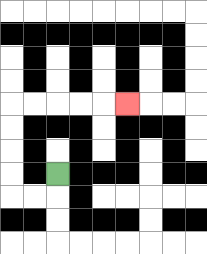{'start': '[2, 7]', 'end': '[5, 4]', 'path_directions': 'D,L,L,U,U,U,U,R,R,R,R,R', 'path_coordinates': '[[2, 7], [2, 8], [1, 8], [0, 8], [0, 7], [0, 6], [0, 5], [0, 4], [1, 4], [2, 4], [3, 4], [4, 4], [5, 4]]'}